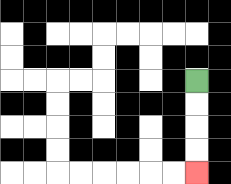{'start': '[8, 3]', 'end': '[8, 7]', 'path_directions': 'D,D,D,D', 'path_coordinates': '[[8, 3], [8, 4], [8, 5], [8, 6], [8, 7]]'}